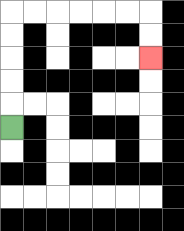{'start': '[0, 5]', 'end': '[6, 2]', 'path_directions': 'U,U,U,U,U,R,R,R,R,R,R,D,D', 'path_coordinates': '[[0, 5], [0, 4], [0, 3], [0, 2], [0, 1], [0, 0], [1, 0], [2, 0], [3, 0], [4, 0], [5, 0], [6, 0], [6, 1], [6, 2]]'}